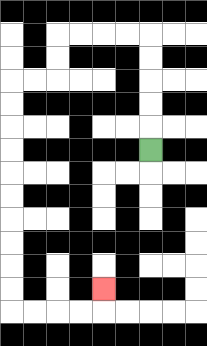{'start': '[6, 6]', 'end': '[4, 12]', 'path_directions': 'U,U,U,U,U,L,L,L,L,D,D,L,L,D,D,D,D,D,D,D,D,D,D,R,R,R,R,U', 'path_coordinates': '[[6, 6], [6, 5], [6, 4], [6, 3], [6, 2], [6, 1], [5, 1], [4, 1], [3, 1], [2, 1], [2, 2], [2, 3], [1, 3], [0, 3], [0, 4], [0, 5], [0, 6], [0, 7], [0, 8], [0, 9], [0, 10], [0, 11], [0, 12], [0, 13], [1, 13], [2, 13], [3, 13], [4, 13], [4, 12]]'}